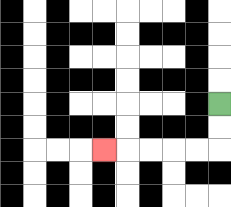{'start': '[9, 4]', 'end': '[4, 6]', 'path_directions': 'D,D,L,L,L,L,L', 'path_coordinates': '[[9, 4], [9, 5], [9, 6], [8, 6], [7, 6], [6, 6], [5, 6], [4, 6]]'}